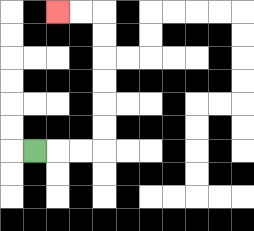{'start': '[1, 6]', 'end': '[2, 0]', 'path_directions': 'R,R,R,U,U,U,U,U,U,L,L', 'path_coordinates': '[[1, 6], [2, 6], [3, 6], [4, 6], [4, 5], [4, 4], [4, 3], [4, 2], [4, 1], [4, 0], [3, 0], [2, 0]]'}